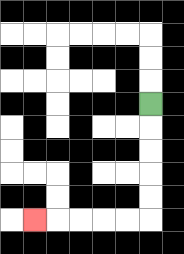{'start': '[6, 4]', 'end': '[1, 9]', 'path_directions': 'D,D,D,D,D,L,L,L,L,L', 'path_coordinates': '[[6, 4], [6, 5], [6, 6], [6, 7], [6, 8], [6, 9], [5, 9], [4, 9], [3, 9], [2, 9], [1, 9]]'}